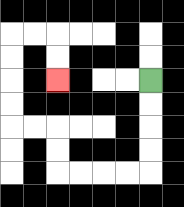{'start': '[6, 3]', 'end': '[2, 3]', 'path_directions': 'D,D,D,D,L,L,L,L,U,U,L,L,U,U,U,U,R,R,D,D', 'path_coordinates': '[[6, 3], [6, 4], [6, 5], [6, 6], [6, 7], [5, 7], [4, 7], [3, 7], [2, 7], [2, 6], [2, 5], [1, 5], [0, 5], [0, 4], [0, 3], [0, 2], [0, 1], [1, 1], [2, 1], [2, 2], [2, 3]]'}